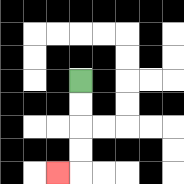{'start': '[3, 3]', 'end': '[2, 7]', 'path_directions': 'D,D,D,D,L', 'path_coordinates': '[[3, 3], [3, 4], [3, 5], [3, 6], [3, 7], [2, 7]]'}